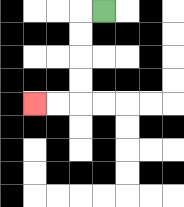{'start': '[4, 0]', 'end': '[1, 4]', 'path_directions': 'L,D,D,D,D,L,L', 'path_coordinates': '[[4, 0], [3, 0], [3, 1], [3, 2], [3, 3], [3, 4], [2, 4], [1, 4]]'}